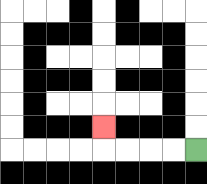{'start': '[8, 6]', 'end': '[4, 5]', 'path_directions': 'L,L,L,L,U', 'path_coordinates': '[[8, 6], [7, 6], [6, 6], [5, 6], [4, 6], [4, 5]]'}